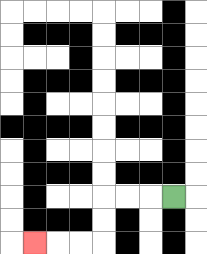{'start': '[7, 8]', 'end': '[1, 10]', 'path_directions': 'L,L,L,D,D,L,L,L', 'path_coordinates': '[[7, 8], [6, 8], [5, 8], [4, 8], [4, 9], [4, 10], [3, 10], [2, 10], [1, 10]]'}